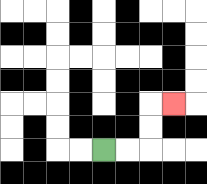{'start': '[4, 6]', 'end': '[7, 4]', 'path_directions': 'R,R,U,U,R', 'path_coordinates': '[[4, 6], [5, 6], [6, 6], [6, 5], [6, 4], [7, 4]]'}